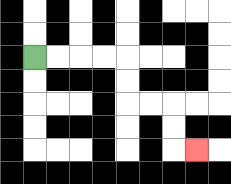{'start': '[1, 2]', 'end': '[8, 6]', 'path_directions': 'R,R,R,R,D,D,R,R,D,D,R', 'path_coordinates': '[[1, 2], [2, 2], [3, 2], [4, 2], [5, 2], [5, 3], [5, 4], [6, 4], [7, 4], [7, 5], [7, 6], [8, 6]]'}